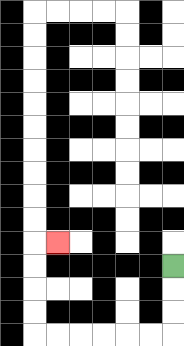{'start': '[7, 11]', 'end': '[2, 10]', 'path_directions': 'D,D,D,L,L,L,L,L,L,U,U,U,U,R', 'path_coordinates': '[[7, 11], [7, 12], [7, 13], [7, 14], [6, 14], [5, 14], [4, 14], [3, 14], [2, 14], [1, 14], [1, 13], [1, 12], [1, 11], [1, 10], [2, 10]]'}